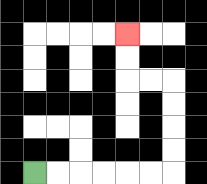{'start': '[1, 7]', 'end': '[5, 1]', 'path_directions': 'R,R,R,R,R,R,U,U,U,U,L,L,U,U', 'path_coordinates': '[[1, 7], [2, 7], [3, 7], [4, 7], [5, 7], [6, 7], [7, 7], [7, 6], [7, 5], [7, 4], [7, 3], [6, 3], [5, 3], [5, 2], [5, 1]]'}